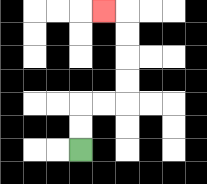{'start': '[3, 6]', 'end': '[4, 0]', 'path_directions': 'U,U,R,R,U,U,U,U,L', 'path_coordinates': '[[3, 6], [3, 5], [3, 4], [4, 4], [5, 4], [5, 3], [5, 2], [5, 1], [5, 0], [4, 0]]'}